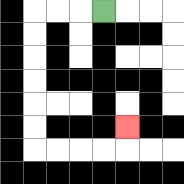{'start': '[4, 0]', 'end': '[5, 5]', 'path_directions': 'L,L,L,D,D,D,D,D,D,R,R,R,R,U', 'path_coordinates': '[[4, 0], [3, 0], [2, 0], [1, 0], [1, 1], [1, 2], [1, 3], [1, 4], [1, 5], [1, 6], [2, 6], [3, 6], [4, 6], [5, 6], [5, 5]]'}